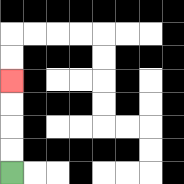{'start': '[0, 7]', 'end': '[0, 3]', 'path_directions': 'U,U,U,U', 'path_coordinates': '[[0, 7], [0, 6], [0, 5], [0, 4], [0, 3]]'}